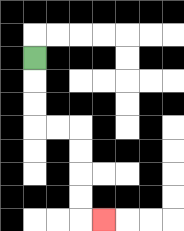{'start': '[1, 2]', 'end': '[4, 9]', 'path_directions': 'D,D,D,R,R,D,D,D,D,R', 'path_coordinates': '[[1, 2], [1, 3], [1, 4], [1, 5], [2, 5], [3, 5], [3, 6], [3, 7], [3, 8], [3, 9], [4, 9]]'}